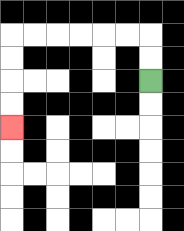{'start': '[6, 3]', 'end': '[0, 5]', 'path_directions': 'U,U,L,L,L,L,L,L,D,D,D,D', 'path_coordinates': '[[6, 3], [6, 2], [6, 1], [5, 1], [4, 1], [3, 1], [2, 1], [1, 1], [0, 1], [0, 2], [0, 3], [0, 4], [0, 5]]'}